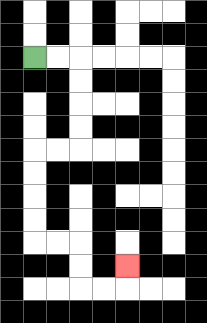{'start': '[1, 2]', 'end': '[5, 11]', 'path_directions': 'R,R,D,D,D,D,L,L,D,D,D,D,R,R,D,D,R,R,U', 'path_coordinates': '[[1, 2], [2, 2], [3, 2], [3, 3], [3, 4], [3, 5], [3, 6], [2, 6], [1, 6], [1, 7], [1, 8], [1, 9], [1, 10], [2, 10], [3, 10], [3, 11], [3, 12], [4, 12], [5, 12], [5, 11]]'}